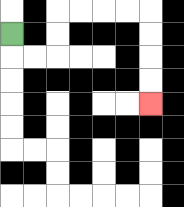{'start': '[0, 1]', 'end': '[6, 4]', 'path_directions': 'D,R,R,U,U,R,R,R,R,D,D,D,D', 'path_coordinates': '[[0, 1], [0, 2], [1, 2], [2, 2], [2, 1], [2, 0], [3, 0], [4, 0], [5, 0], [6, 0], [6, 1], [6, 2], [6, 3], [6, 4]]'}